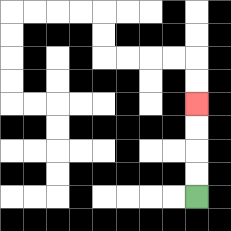{'start': '[8, 8]', 'end': '[8, 4]', 'path_directions': 'U,U,U,U', 'path_coordinates': '[[8, 8], [8, 7], [8, 6], [8, 5], [8, 4]]'}